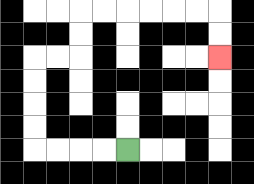{'start': '[5, 6]', 'end': '[9, 2]', 'path_directions': 'L,L,L,L,U,U,U,U,R,R,U,U,R,R,R,R,R,R,D,D', 'path_coordinates': '[[5, 6], [4, 6], [3, 6], [2, 6], [1, 6], [1, 5], [1, 4], [1, 3], [1, 2], [2, 2], [3, 2], [3, 1], [3, 0], [4, 0], [5, 0], [6, 0], [7, 0], [8, 0], [9, 0], [9, 1], [9, 2]]'}